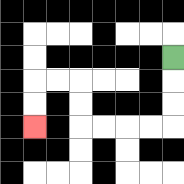{'start': '[7, 2]', 'end': '[1, 5]', 'path_directions': 'D,D,D,L,L,L,L,U,U,L,L,D,D', 'path_coordinates': '[[7, 2], [7, 3], [7, 4], [7, 5], [6, 5], [5, 5], [4, 5], [3, 5], [3, 4], [3, 3], [2, 3], [1, 3], [1, 4], [1, 5]]'}